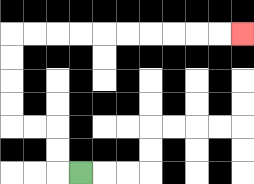{'start': '[3, 7]', 'end': '[10, 1]', 'path_directions': 'L,U,U,L,L,U,U,U,U,R,R,R,R,R,R,R,R,R,R', 'path_coordinates': '[[3, 7], [2, 7], [2, 6], [2, 5], [1, 5], [0, 5], [0, 4], [0, 3], [0, 2], [0, 1], [1, 1], [2, 1], [3, 1], [4, 1], [5, 1], [6, 1], [7, 1], [8, 1], [9, 1], [10, 1]]'}